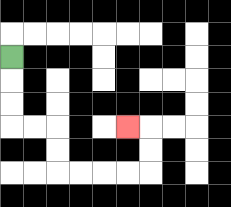{'start': '[0, 2]', 'end': '[5, 5]', 'path_directions': 'D,D,D,R,R,D,D,R,R,R,R,U,U,L', 'path_coordinates': '[[0, 2], [0, 3], [0, 4], [0, 5], [1, 5], [2, 5], [2, 6], [2, 7], [3, 7], [4, 7], [5, 7], [6, 7], [6, 6], [6, 5], [5, 5]]'}